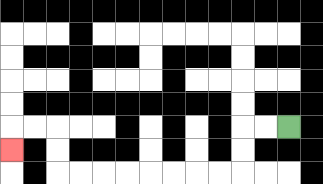{'start': '[12, 5]', 'end': '[0, 6]', 'path_directions': 'L,L,D,D,L,L,L,L,L,L,L,L,U,U,L,L,D', 'path_coordinates': '[[12, 5], [11, 5], [10, 5], [10, 6], [10, 7], [9, 7], [8, 7], [7, 7], [6, 7], [5, 7], [4, 7], [3, 7], [2, 7], [2, 6], [2, 5], [1, 5], [0, 5], [0, 6]]'}